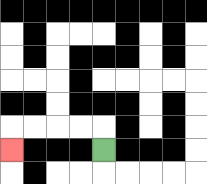{'start': '[4, 6]', 'end': '[0, 6]', 'path_directions': 'U,L,L,L,L,D', 'path_coordinates': '[[4, 6], [4, 5], [3, 5], [2, 5], [1, 5], [0, 5], [0, 6]]'}